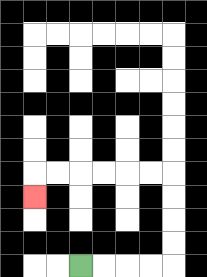{'start': '[3, 11]', 'end': '[1, 8]', 'path_directions': 'R,R,R,R,U,U,U,U,L,L,L,L,L,L,D', 'path_coordinates': '[[3, 11], [4, 11], [5, 11], [6, 11], [7, 11], [7, 10], [7, 9], [7, 8], [7, 7], [6, 7], [5, 7], [4, 7], [3, 7], [2, 7], [1, 7], [1, 8]]'}